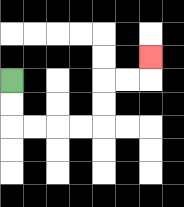{'start': '[0, 3]', 'end': '[6, 2]', 'path_directions': 'D,D,R,R,R,R,U,U,R,R,U', 'path_coordinates': '[[0, 3], [0, 4], [0, 5], [1, 5], [2, 5], [3, 5], [4, 5], [4, 4], [4, 3], [5, 3], [6, 3], [6, 2]]'}